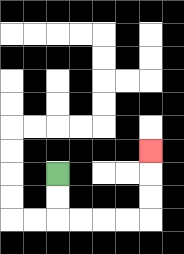{'start': '[2, 7]', 'end': '[6, 6]', 'path_directions': 'D,D,R,R,R,R,U,U,U', 'path_coordinates': '[[2, 7], [2, 8], [2, 9], [3, 9], [4, 9], [5, 9], [6, 9], [6, 8], [6, 7], [6, 6]]'}